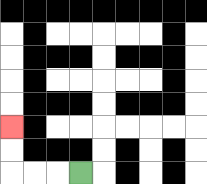{'start': '[3, 7]', 'end': '[0, 5]', 'path_directions': 'L,L,L,U,U', 'path_coordinates': '[[3, 7], [2, 7], [1, 7], [0, 7], [0, 6], [0, 5]]'}